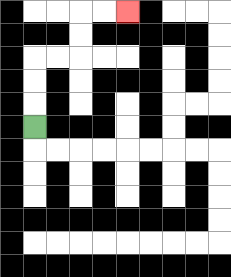{'start': '[1, 5]', 'end': '[5, 0]', 'path_directions': 'U,U,U,R,R,U,U,R,R', 'path_coordinates': '[[1, 5], [1, 4], [1, 3], [1, 2], [2, 2], [3, 2], [3, 1], [3, 0], [4, 0], [5, 0]]'}